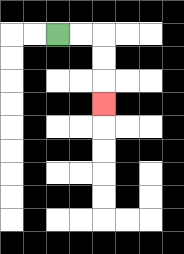{'start': '[2, 1]', 'end': '[4, 4]', 'path_directions': 'R,R,D,D,D', 'path_coordinates': '[[2, 1], [3, 1], [4, 1], [4, 2], [4, 3], [4, 4]]'}